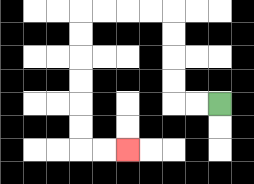{'start': '[9, 4]', 'end': '[5, 6]', 'path_directions': 'L,L,U,U,U,U,L,L,L,L,D,D,D,D,D,D,R,R', 'path_coordinates': '[[9, 4], [8, 4], [7, 4], [7, 3], [7, 2], [7, 1], [7, 0], [6, 0], [5, 0], [4, 0], [3, 0], [3, 1], [3, 2], [3, 3], [3, 4], [3, 5], [3, 6], [4, 6], [5, 6]]'}